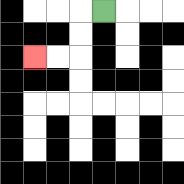{'start': '[4, 0]', 'end': '[1, 2]', 'path_directions': 'L,D,D,L,L', 'path_coordinates': '[[4, 0], [3, 0], [3, 1], [3, 2], [2, 2], [1, 2]]'}